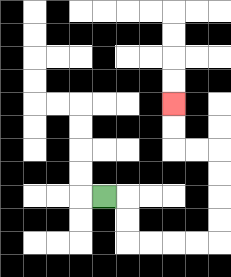{'start': '[4, 8]', 'end': '[7, 4]', 'path_directions': 'R,D,D,R,R,R,R,U,U,U,U,L,L,U,U', 'path_coordinates': '[[4, 8], [5, 8], [5, 9], [5, 10], [6, 10], [7, 10], [8, 10], [9, 10], [9, 9], [9, 8], [9, 7], [9, 6], [8, 6], [7, 6], [7, 5], [7, 4]]'}